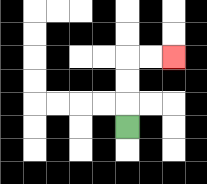{'start': '[5, 5]', 'end': '[7, 2]', 'path_directions': 'U,U,U,R,R', 'path_coordinates': '[[5, 5], [5, 4], [5, 3], [5, 2], [6, 2], [7, 2]]'}